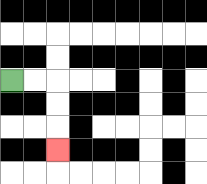{'start': '[0, 3]', 'end': '[2, 6]', 'path_directions': 'R,R,D,D,D', 'path_coordinates': '[[0, 3], [1, 3], [2, 3], [2, 4], [2, 5], [2, 6]]'}